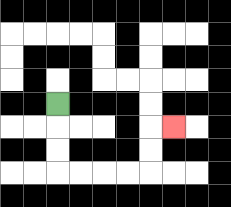{'start': '[2, 4]', 'end': '[7, 5]', 'path_directions': 'D,D,D,R,R,R,R,U,U,R', 'path_coordinates': '[[2, 4], [2, 5], [2, 6], [2, 7], [3, 7], [4, 7], [5, 7], [6, 7], [6, 6], [6, 5], [7, 5]]'}